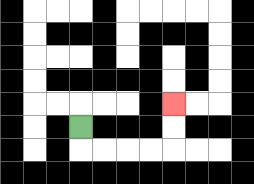{'start': '[3, 5]', 'end': '[7, 4]', 'path_directions': 'D,R,R,R,R,U,U', 'path_coordinates': '[[3, 5], [3, 6], [4, 6], [5, 6], [6, 6], [7, 6], [7, 5], [7, 4]]'}